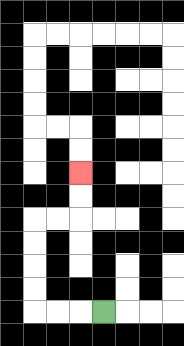{'start': '[4, 13]', 'end': '[3, 7]', 'path_directions': 'L,L,L,U,U,U,U,R,R,U,U', 'path_coordinates': '[[4, 13], [3, 13], [2, 13], [1, 13], [1, 12], [1, 11], [1, 10], [1, 9], [2, 9], [3, 9], [3, 8], [3, 7]]'}